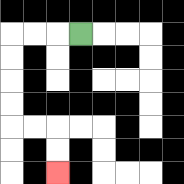{'start': '[3, 1]', 'end': '[2, 7]', 'path_directions': 'L,L,L,D,D,D,D,R,R,D,D', 'path_coordinates': '[[3, 1], [2, 1], [1, 1], [0, 1], [0, 2], [0, 3], [0, 4], [0, 5], [1, 5], [2, 5], [2, 6], [2, 7]]'}